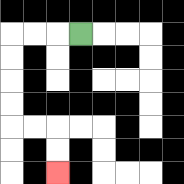{'start': '[3, 1]', 'end': '[2, 7]', 'path_directions': 'L,L,L,D,D,D,D,R,R,D,D', 'path_coordinates': '[[3, 1], [2, 1], [1, 1], [0, 1], [0, 2], [0, 3], [0, 4], [0, 5], [1, 5], [2, 5], [2, 6], [2, 7]]'}